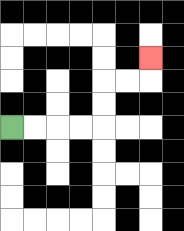{'start': '[0, 5]', 'end': '[6, 2]', 'path_directions': 'R,R,R,R,U,U,R,R,U', 'path_coordinates': '[[0, 5], [1, 5], [2, 5], [3, 5], [4, 5], [4, 4], [4, 3], [5, 3], [6, 3], [6, 2]]'}